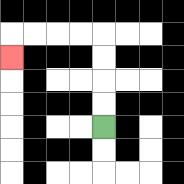{'start': '[4, 5]', 'end': '[0, 2]', 'path_directions': 'U,U,U,U,L,L,L,L,D', 'path_coordinates': '[[4, 5], [4, 4], [4, 3], [4, 2], [4, 1], [3, 1], [2, 1], [1, 1], [0, 1], [0, 2]]'}